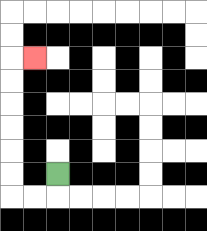{'start': '[2, 7]', 'end': '[1, 2]', 'path_directions': 'D,L,L,U,U,U,U,U,U,R', 'path_coordinates': '[[2, 7], [2, 8], [1, 8], [0, 8], [0, 7], [0, 6], [0, 5], [0, 4], [0, 3], [0, 2], [1, 2]]'}